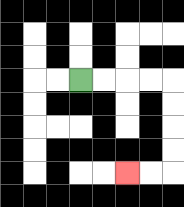{'start': '[3, 3]', 'end': '[5, 7]', 'path_directions': 'R,R,R,R,D,D,D,D,L,L', 'path_coordinates': '[[3, 3], [4, 3], [5, 3], [6, 3], [7, 3], [7, 4], [7, 5], [7, 6], [7, 7], [6, 7], [5, 7]]'}